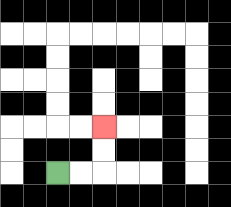{'start': '[2, 7]', 'end': '[4, 5]', 'path_directions': 'R,R,U,U', 'path_coordinates': '[[2, 7], [3, 7], [4, 7], [4, 6], [4, 5]]'}